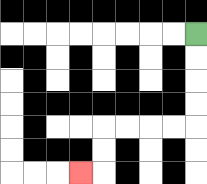{'start': '[8, 1]', 'end': '[3, 7]', 'path_directions': 'D,D,D,D,L,L,L,L,D,D,L', 'path_coordinates': '[[8, 1], [8, 2], [8, 3], [8, 4], [8, 5], [7, 5], [6, 5], [5, 5], [4, 5], [4, 6], [4, 7], [3, 7]]'}